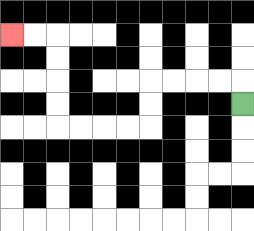{'start': '[10, 4]', 'end': '[0, 1]', 'path_directions': 'U,L,L,L,L,D,D,L,L,L,L,U,U,U,U,L,L', 'path_coordinates': '[[10, 4], [10, 3], [9, 3], [8, 3], [7, 3], [6, 3], [6, 4], [6, 5], [5, 5], [4, 5], [3, 5], [2, 5], [2, 4], [2, 3], [2, 2], [2, 1], [1, 1], [0, 1]]'}